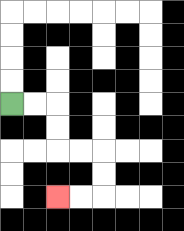{'start': '[0, 4]', 'end': '[2, 8]', 'path_directions': 'R,R,D,D,R,R,D,D,L,L', 'path_coordinates': '[[0, 4], [1, 4], [2, 4], [2, 5], [2, 6], [3, 6], [4, 6], [4, 7], [4, 8], [3, 8], [2, 8]]'}